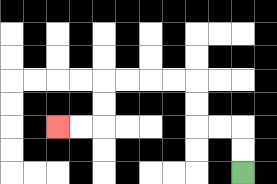{'start': '[10, 7]', 'end': '[2, 5]', 'path_directions': 'U,U,L,L,U,U,L,L,L,L,D,D,L,L', 'path_coordinates': '[[10, 7], [10, 6], [10, 5], [9, 5], [8, 5], [8, 4], [8, 3], [7, 3], [6, 3], [5, 3], [4, 3], [4, 4], [4, 5], [3, 5], [2, 5]]'}